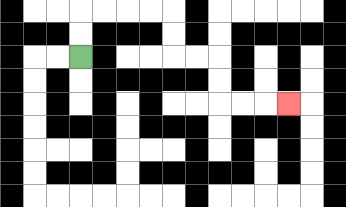{'start': '[3, 2]', 'end': '[12, 4]', 'path_directions': 'U,U,R,R,R,R,D,D,R,R,D,D,R,R,R', 'path_coordinates': '[[3, 2], [3, 1], [3, 0], [4, 0], [5, 0], [6, 0], [7, 0], [7, 1], [7, 2], [8, 2], [9, 2], [9, 3], [9, 4], [10, 4], [11, 4], [12, 4]]'}